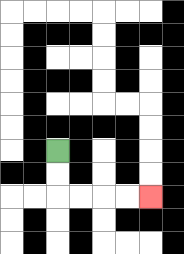{'start': '[2, 6]', 'end': '[6, 8]', 'path_directions': 'D,D,R,R,R,R', 'path_coordinates': '[[2, 6], [2, 7], [2, 8], [3, 8], [4, 8], [5, 8], [6, 8]]'}